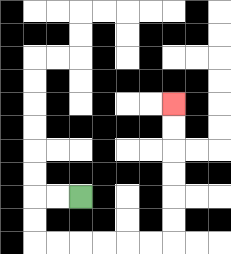{'start': '[3, 8]', 'end': '[7, 4]', 'path_directions': 'L,L,D,D,R,R,R,R,R,R,U,U,U,U,U,U', 'path_coordinates': '[[3, 8], [2, 8], [1, 8], [1, 9], [1, 10], [2, 10], [3, 10], [4, 10], [5, 10], [6, 10], [7, 10], [7, 9], [7, 8], [7, 7], [7, 6], [7, 5], [7, 4]]'}